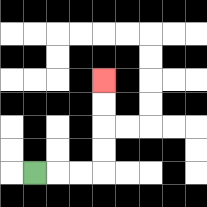{'start': '[1, 7]', 'end': '[4, 3]', 'path_directions': 'R,R,R,U,U,U,U', 'path_coordinates': '[[1, 7], [2, 7], [3, 7], [4, 7], [4, 6], [4, 5], [4, 4], [4, 3]]'}